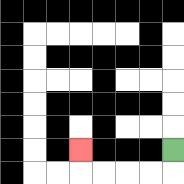{'start': '[7, 6]', 'end': '[3, 6]', 'path_directions': 'D,L,L,L,L,U', 'path_coordinates': '[[7, 6], [7, 7], [6, 7], [5, 7], [4, 7], [3, 7], [3, 6]]'}